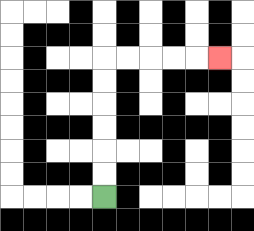{'start': '[4, 8]', 'end': '[9, 2]', 'path_directions': 'U,U,U,U,U,U,R,R,R,R,R', 'path_coordinates': '[[4, 8], [4, 7], [4, 6], [4, 5], [4, 4], [4, 3], [4, 2], [5, 2], [6, 2], [7, 2], [8, 2], [9, 2]]'}